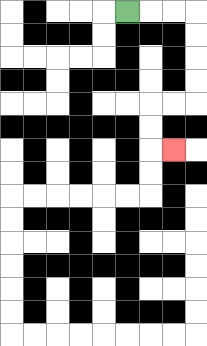{'start': '[5, 0]', 'end': '[7, 6]', 'path_directions': 'R,R,R,D,D,D,D,L,L,D,D,R', 'path_coordinates': '[[5, 0], [6, 0], [7, 0], [8, 0], [8, 1], [8, 2], [8, 3], [8, 4], [7, 4], [6, 4], [6, 5], [6, 6], [7, 6]]'}